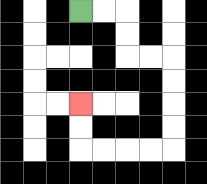{'start': '[3, 0]', 'end': '[3, 4]', 'path_directions': 'R,R,D,D,R,R,D,D,D,D,L,L,L,L,U,U', 'path_coordinates': '[[3, 0], [4, 0], [5, 0], [5, 1], [5, 2], [6, 2], [7, 2], [7, 3], [7, 4], [7, 5], [7, 6], [6, 6], [5, 6], [4, 6], [3, 6], [3, 5], [3, 4]]'}